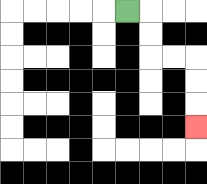{'start': '[5, 0]', 'end': '[8, 5]', 'path_directions': 'R,D,D,R,R,D,D,D', 'path_coordinates': '[[5, 0], [6, 0], [6, 1], [6, 2], [7, 2], [8, 2], [8, 3], [8, 4], [8, 5]]'}